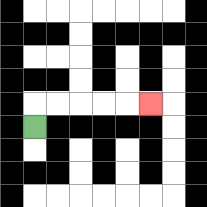{'start': '[1, 5]', 'end': '[6, 4]', 'path_directions': 'U,R,R,R,R,R', 'path_coordinates': '[[1, 5], [1, 4], [2, 4], [3, 4], [4, 4], [5, 4], [6, 4]]'}